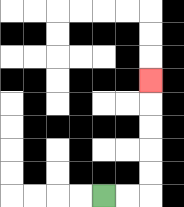{'start': '[4, 8]', 'end': '[6, 3]', 'path_directions': 'R,R,U,U,U,U,U', 'path_coordinates': '[[4, 8], [5, 8], [6, 8], [6, 7], [6, 6], [6, 5], [6, 4], [6, 3]]'}